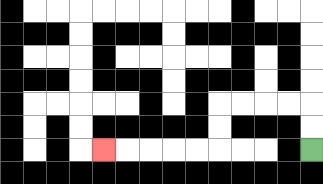{'start': '[13, 6]', 'end': '[4, 6]', 'path_directions': 'U,U,L,L,L,L,D,D,L,L,L,L,L', 'path_coordinates': '[[13, 6], [13, 5], [13, 4], [12, 4], [11, 4], [10, 4], [9, 4], [9, 5], [9, 6], [8, 6], [7, 6], [6, 6], [5, 6], [4, 6]]'}